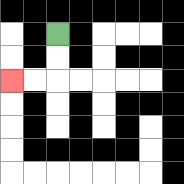{'start': '[2, 1]', 'end': '[0, 3]', 'path_directions': 'D,D,L,L', 'path_coordinates': '[[2, 1], [2, 2], [2, 3], [1, 3], [0, 3]]'}